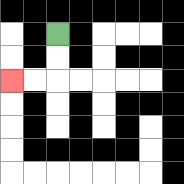{'start': '[2, 1]', 'end': '[0, 3]', 'path_directions': 'D,D,L,L', 'path_coordinates': '[[2, 1], [2, 2], [2, 3], [1, 3], [0, 3]]'}